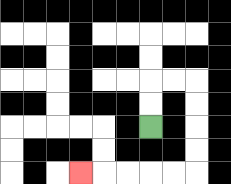{'start': '[6, 5]', 'end': '[3, 7]', 'path_directions': 'U,U,R,R,D,D,D,D,L,L,L,L,L', 'path_coordinates': '[[6, 5], [6, 4], [6, 3], [7, 3], [8, 3], [8, 4], [8, 5], [8, 6], [8, 7], [7, 7], [6, 7], [5, 7], [4, 7], [3, 7]]'}